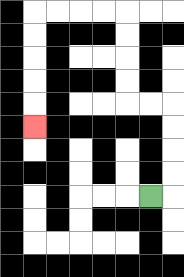{'start': '[6, 8]', 'end': '[1, 5]', 'path_directions': 'R,U,U,U,U,L,L,U,U,U,U,L,L,L,L,D,D,D,D,D', 'path_coordinates': '[[6, 8], [7, 8], [7, 7], [7, 6], [7, 5], [7, 4], [6, 4], [5, 4], [5, 3], [5, 2], [5, 1], [5, 0], [4, 0], [3, 0], [2, 0], [1, 0], [1, 1], [1, 2], [1, 3], [1, 4], [1, 5]]'}